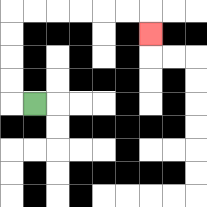{'start': '[1, 4]', 'end': '[6, 1]', 'path_directions': 'L,U,U,U,U,R,R,R,R,R,R,D', 'path_coordinates': '[[1, 4], [0, 4], [0, 3], [0, 2], [0, 1], [0, 0], [1, 0], [2, 0], [3, 0], [4, 0], [5, 0], [6, 0], [6, 1]]'}